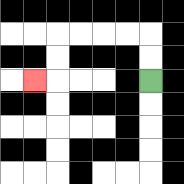{'start': '[6, 3]', 'end': '[1, 3]', 'path_directions': 'U,U,L,L,L,L,D,D,L', 'path_coordinates': '[[6, 3], [6, 2], [6, 1], [5, 1], [4, 1], [3, 1], [2, 1], [2, 2], [2, 3], [1, 3]]'}